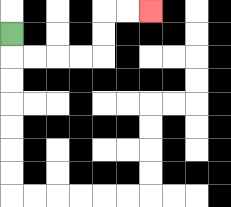{'start': '[0, 1]', 'end': '[6, 0]', 'path_directions': 'D,R,R,R,R,U,U,R,R', 'path_coordinates': '[[0, 1], [0, 2], [1, 2], [2, 2], [3, 2], [4, 2], [4, 1], [4, 0], [5, 0], [6, 0]]'}